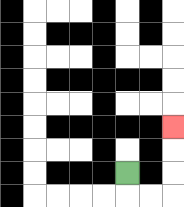{'start': '[5, 7]', 'end': '[7, 5]', 'path_directions': 'D,R,R,U,U,U', 'path_coordinates': '[[5, 7], [5, 8], [6, 8], [7, 8], [7, 7], [7, 6], [7, 5]]'}